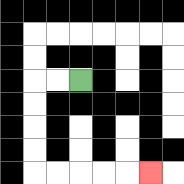{'start': '[3, 3]', 'end': '[6, 7]', 'path_directions': 'L,L,D,D,D,D,R,R,R,R,R', 'path_coordinates': '[[3, 3], [2, 3], [1, 3], [1, 4], [1, 5], [1, 6], [1, 7], [2, 7], [3, 7], [4, 7], [5, 7], [6, 7]]'}